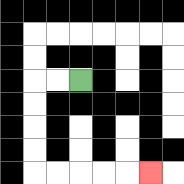{'start': '[3, 3]', 'end': '[6, 7]', 'path_directions': 'L,L,D,D,D,D,R,R,R,R,R', 'path_coordinates': '[[3, 3], [2, 3], [1, 3], [1, 4], [1, 5], [1, 6], [1, 7], [2, 7], [3, 7], [4, 7], [5, 7], [6, 7]]'}